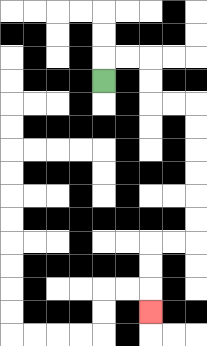{'start': '[4, 3]', 'end': '[6, 13]', 'path_directions': 'U,R,R,D,D,R,R,D,D,D,D,D,D,L,L,D,D,D', 'path_coordinates': '[[4, 3], [4, 2], [5, 2], [6, 2], [6, 3], [6, 4], [7, 4], [8, 4], [8, 5], [8, 6], [8, 7], [8, 8], [8, 9], [8, 10], [7, 10], [6, 10], [6, 11], [6, 12], [6, 13]]'}